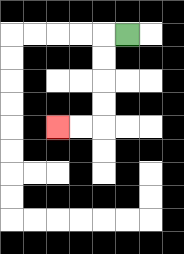{'start': '[5, 1]', 'end': '[2, 5]', 'path_directions': 'L,D,D,D,D,L,L', 'path_coordinates': '[[5, 1], [4, 1], [4, 2], [4, 3], [4, 4], [4, 5], [3, 5], [2, 5]]'}